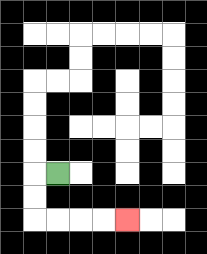{'start': '[2, 7]', 'end': '[5, 9]', 'path_directions': 'L,D,D,R,R,R,R', 'path_coordinates': '[[2, 7], [1, 7], [1, 8], [1, 9], [2, 9], [3, 9], [4, 9], [5, 9]]'}